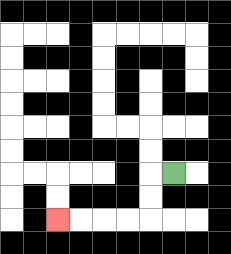{'start': '[7, 7]', 'end': '[2, 9]', 'path_directions': 'L,D,D,L,L,L,L', 'path_coordinates': '[[7, 7], [6, 7], [6, 8], [6, 9], [5, 9], [4, 9], [3, 9], [2, 9]]'}